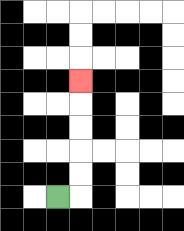{'start': '[2, 8]', 'end': '[3, 3]', 'path_directions': 'R,U,U,U,U,U', 'path_coordinates': '[[2, 8], [3, 8], [3, 7], [3, 6], [3, 5], [3, 4], [3, 3]]'}